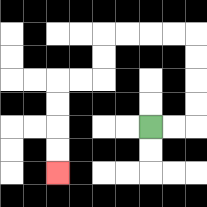{'start': '[6, 5]', 'end': '[2, 7]', 'path_directions': 'R,R,U,U,U,U,L,L,L,L,D,D,L,L,D,D,D,D', 'path_coordinates': '[[6, 5], [7, 5], [8, 5], [8, 4], [8, 3], [8, 2], [8, 1], [7, 1], [6, 1], [5, 1], [4, 1], [4, 2], [4, 3], [3, 3], [2, 3], [2, 4], [2, 5], [2, 6], [2, 7]]'}